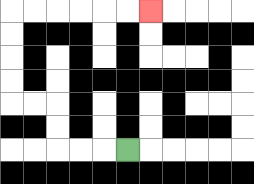{'start': '[5, 6]', 'end': '[6, 0]', 'path_directions': 'L,L,L,U,U,L,L,U,U,U,U,R,R,R,R,R,R', 'path_coordinates': '[[5, 6], [4, 6], [3, 6], [2, 6], [2, 5], [2, 4], [1, 4], [0, 4], [0, 3], [0, 2], [0, 1], [0, 0], [1, 0], [2, 0], [3, 0], [4, 0], [5, 0], [6, 0]]'}